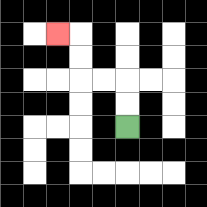{'start': '[5, 5]', 'end': '[2, 1]', 'path_directions': 'U,U,L,L,U,U,L', 'path_coordinates': '[[5, 5], [5, 4], [5, 3], [4, 3], [3, 3], [3, 2], [3, 1], [2, 1]]'}